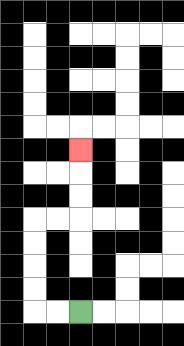{'start': '[3, 13]', 'end': '[3, 6]', 'path_directions': 'L,L,U,U,U,U,R,R,U,U,U', 'path_coordinates': '[[3, 13], [2, 13], [1, 13], [1, 12], [1, 11], [1, 10], [1, 9], [2, 9], [3, 9], [3, 8], [3, 7], [3, 6]]'}